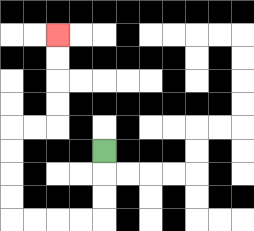{'start': '[4, 6]', 'end': '[2, 1]', 'path_directions': 'D,D,D,L,L,L,L,U,U,U,U,R,R,U,U,U,U', 'path_coordinates': '[[4, 6], [4, 7], [4, 8], [4, 9], [3, 9], [2, 9], [1, 9], [0, 9], [0, 8], [0, 7], [0, 6], [0, 5], [1, 5], [2, 5], [2, 4], [2, 3], [2, 2], [2, 1]]'}